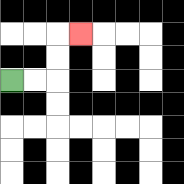{'start': '[0, 3]', 'end': '[3, 1]', 'path_directions': 'R,R,U,U,R', 'path_coordinates': '[[0, 3], [1, 3], [2, 3], [2, 2], [2, 1], [3, 1]]'}